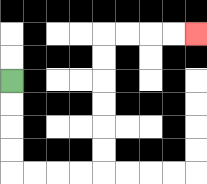{'start': '[0, 3]', 'end': '[8, 1]', 'path_directions': 'D,D,D,D,R,R,R,R,U,U,U,U,U,U,R,R,R,R', 'path_coordinates': '[[0, 3], [0, 4], [0, 5], [0, 6], [0, 7], [1, 7], [2, 7], [3, 7], [4, 7], [4, 6], [4, 5], [4, 4], [4, 3], [4, 2], [4, 1], [5, 1], [6, 1], [7, 1], [8, 1]]'}